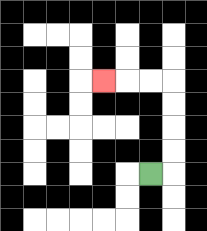{'start': '[6, 7]', 'end': '[4, 3]', 'path_directions': 'R,U,U,U,U,L,L,L', 'path_coordinates': '[[6, 7], [7, 7], [7, 6], [7, 5], [7, 4], [7, 3], [6, 3], [5, 3], [4, 3]]'}